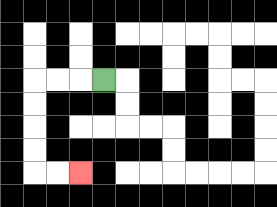{'start': '[4, 3]', 'end': '[3, 7]', 'path_directions': 'L,L,L,D,D,D,D,R,R', 'path_coordinates': '[[4, 3], [3, 3], [2, 3], [1, 3], [1, 4], [1, 5], [1, 6], [1, 7], [2, 7], [3, 7]]'}